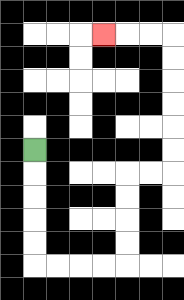{'start': '[1, 6]', 'end': '[4, 1]', 'path_directions': 'D,D,D,D,D,R,R,R,R,U,U,U,U,R,R,U,U,U,U,U,U,L,L,L', 'path_coordinates': '[[1, 6], [1, 7], [1, 8], [1, 9], [1, 10], [1, 11], [2, 11], [3, 11], [4, 11], [5, 11], [5, 10], [5, 9], [5, 8], [5, 7], [6, 7], [7, 7], [7, 6], [7, 5], [7, 4], [7, 3], [7, 2], [7, 1], [6, 1], [5, 1], [4, 1]]'}